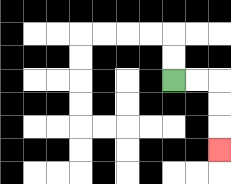{'start': '[7, 3]', 'end': '[9, 6]', 'path_directions': 'R,R,D,D,D', 'path_coordinates': '[[7, 3], [8, 3], [9, 3], [9, 4], [9, 5], [9, 6]]'}